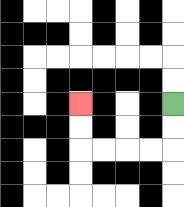{'start': '[7, 4]', 'end': '[3, 4]', 'path_directions': 'D,D,L,L,L,L,U,U', 'path_coordinates': '[[7, 4], [7, 5], [7, 6], [6, 6], [5, 6], [4, 6], [3, 6], [3, 5], [3, 4]]'}